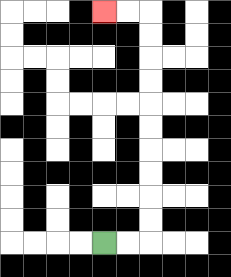{'start': '[4, 10]', 'end': '[4, 0]', 'path_directions': 'R,R,U,U,U,U,U,U,U,U,U,U,L,L', 'path_coordinates': '[[4, 10], [5, 10], [6, 10], [6, 9], [6, 8], [6, 7], [6, 6], [6, 5], [6, 4], [6, 3], [6, 2], [6, 1], [6, 0], [5, 0], [4, 0]]'}